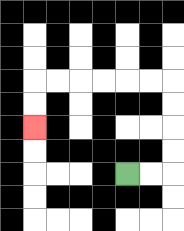{'start': '[5, 7]', 'end': '[1, 5]', 'path_directions': 'R,R,U,U,U,U,L,L,L,L,L,L,D,D', 'path_coordinates': '[[5, 7], [6, 7], [7, 7], [7, 6], [7, 5], [7, 4], [7, 3], [6, 3], [5, 3], [4, 3], [3, 3], [2, 3], [1, 3], [1, 4], [1, 5]]'}